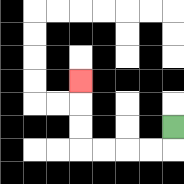{'start': '[7, 5]', 'end': '[3, 3]', 'path_directions': 'D,L,L,L,L,U,U,U', 'path_coordinates': '[[7, 5], [7, 6], [6, 6], [5, 6], [4, 6], [3, 6], [3, 5], [3, 4], [3, 3]]'}